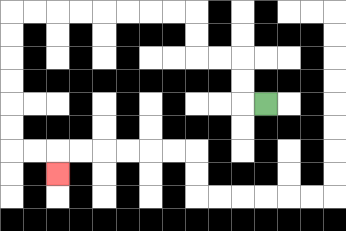{'start': '[11, 4]', 'end': '[2, 7]', 'path_directions': 'L,U,U,L,L,U,U,L,L,L,L,L,L,L,L,D,D,D,D,D,D,R,R,D', 'path_coordinates': '[[11, 4], [10, 4], [10, 3], [10, 2], [9, 2], [8, 2], [8, 1], [8, 0], [7, 0], [6, 0], [5, 0], [4, 0], [3, 0], [2, 0], [1, 0], [0, 0], [0, 1], [0, 2], [0, 3], [0, 4], [0, 5], [0, 6], [1, 6], [2, 6], [2, 7]]'}